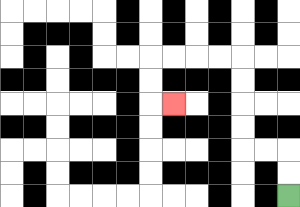{'start': '[12, 8]', 'end': '[7, 4]', 'path_directions': 'U,U,L,L,U,U,U,U,L,L,L,L,D,D,R', 'path_coordinates': '[[12, 8], [12, 7], [12, 6], [11, 6], [10, 6], [10, 5], [10, 4], [10, 3], [10, 2], [9, 2], [8, 2], [7, 2], [6, 2], [6, 3], [6, 4], [7, 4]]'}